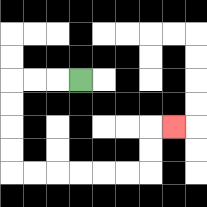{'start': '[3, 3]', 'end': '[7, 5]', 'path_directions': 'L,L,L,D,D,D,D,R,R,R,R,R,R,U,U,R', 'path_coordinates': '[[3, 3], [2, 3], [1, 3], [0, 3], [0, 4], [0, 5], [0, 6], [0, 7], [1, 7], [2, 7], [3, 7], [4, 7], [5, 7], [6, 7], [6, 6], [6, 5], [7, 5]]'}